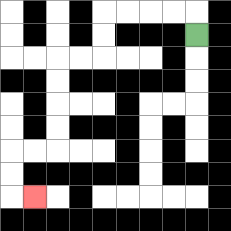{'start': '[8, 1]', 'end': '[1, 8]', 'path_directions': 'U,L,L,L,L,D,D,L,L,D,D,D,D,L,L,D,D,R', 'path_coordinates': '[[8, 1], [8, 0], [7, 0], [6, 0], [5, 0], [4, 0], [4, 1], [4, 2], [3, 2], [2, 2], [2, 3], [2, 4], [2, 5], [2, 6], [1, 6], [0, 6], [0, 7], [0, 8], [1, 8]]'}